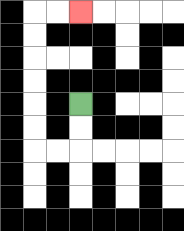{'start': '[3, 4]', 'end': '[3, 0]', 'path_directions': 'D,D,L,L,U,U,U,U,U,U,R,R', 'path_coordinates': '[[3, 4], [3, 5], [3, 6], [2, 6], [1, 6], [1, 5], [1, 4], [1, 3], [1, 2], [1, 1], [1, 0], [2, 0], [3, 0]]'}